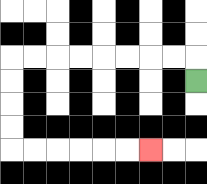{'start': '[8, 3]', 'end': '[6, 6]', 'path_directions': 'U,L,L,L,L,L,L,L,L,D,D,D,D,R,R,R,R,R,R', 'path_coordinates': '[[8, 3], [8, 2], [7, 2], [6, 2], [5, 2], [4, 2], [3, 2], [2, 2], [1, 2], [0, 2], [0, 3], [0, 4], [0, 5], [0, 6], [1, 6], [2, 6], [3, 6], [4, 6], [5, 6], [6, 6]]'}